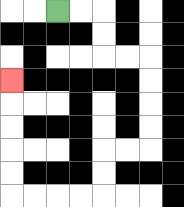{'start': '[2, 0]', 'end': '[0, 3]', 'path_directions': 'R,R,D,D,R,R,D,D,D,D,L,L,D,D,L,L,L,L,U,U,U,U,U', 'path_coordinates': '[[2, 0], [3, 0], [4, 0], [4, 1], [4, 2], [5, 2], [6, 2], [6, 3], [6, 4], [6, 5], [6, 6], [5, 6], [4, 6], [4, 7], [4, 8], [3, 8], [2, 8], [1, 8], [0, 8], [0, 7], [0, 6], [0, 5], [0, 4], [0, 3]]'}